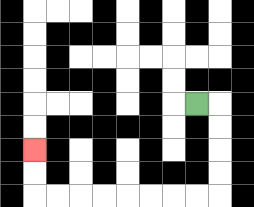{'start': '[8, 4]', 'end': '[1, 6]', 'path_directions': 'R,D,D,D,D,L,L,L,L,L,L,L,L,U,U', 'path_coordinates': '[[8, 4], [9, 4], [9, 5], [9, 6], [9, 7], [9, 8], [8, 8], [7, 8], [6, 8], [5, 8], [4, 8], [3, 8], [2, 8], [1, 8], [1, 7], [1, 6]]'}